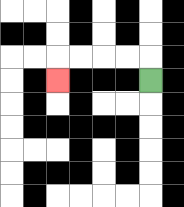{'start': '[6, 3]', 'end': '[2, 3]', 'path_directions': 'U,L,L,L,L,D', 'path_coordinates': '[[6, 3], [6, 2], [5, 2], [4, 2], [3, 2], [2, 2], [2, 3]]'}